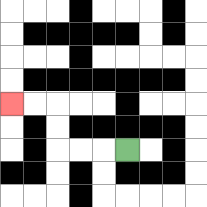{'start': '[5, 6]', 'end': '[0, 4]', 'path_directions': 'L,L,L,U,U,L,L', 'path_coordinates': '[[5, 6], [4, 6], [3, 6], [2, 6], [2, 5], [2, 4], [1, 4], [0, 4]]'}